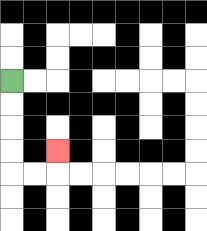{'start': '[0, 3]', 'end': '[2, 6]', 'path_directions': 'D,D,D,D,R,R,U', 'path_coordinates': '[[0, 3], [0, 4], [0, 5], [0, 6], [0, 7], [1, 7], [2, 7], [2, 6]]'}